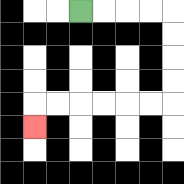{'start': '[3, 0]', 'end': '[1, 5]', 'path_directions': 'R,R,R,R,D,D,D,D,L,L,L,L,L,L,D', 'path_coordinates': '[[3, 0], [4, 0], [5, 0], [6, 0], [7, 0], [7, 1], [7, 2], [7, 3], [7, 4], [6, 4], [5, 4], [4, 4], [3, 4], [2, 4], [1, 4], [1, 5]]'}